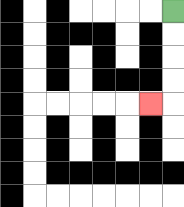{'start': '[7, 0]', 'end': '[6, 4]', 'path_directions': 'D,D,D,D,L', 'path_coordinates': '[[7, 0], [7, 1], [7, 2], [7, 3], [7, 4], [6, 4]]'}